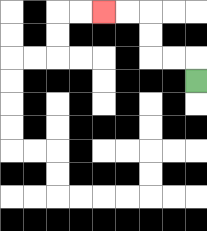{'start': '[8, 3]', 'end': '[4, 0]', 'path_directions': 'U,L,L,U,U,L,L', 'path_coordinates': '[[8, 3], [8, 2], [7, 2], [6, 2], [6, 1], [6, 0], [5, 0], [4, 0]]'}